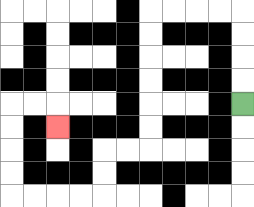{'start': '[10, 4]', 'end': '[2, 5]', 'path_directions': 'U,U,U,U,L,L,L,L,D,D,D,D,D,D,L,L,D,D,L,L,L,L,U,U,U,U,R,R,D', 'path_coordinates': '[[10, 4], [10, 3], [10, 2], [10, 1], [10, 0], [9, 0], [8, 0], [7, 0], [6, 0], [6, 1], [6, 2], [6, 3], [6, 4], [6, 5], [6, 6], [5, 6], [4, 6], [4, 7], [4, 8], [3, 8], [2, 8], [1, 8], [0, 8], [0, 7], [0, 6], [0, 5], [0, 4], [1, 4], [2, 4], [2, 5]]'}